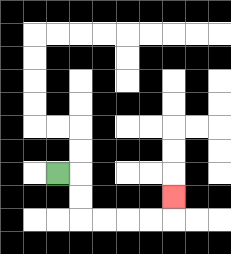{'start': '[2, 7]', 'end': '[7, 8]', 'path_directions': 'R,D,D,R,R,R,R,U', 'path_coordinates': '[[2, 7], [3, 7], [3, 8], [3, 9], [4, 9], [5, 9], [6, 9], [7, 9], [7, 8]]'}